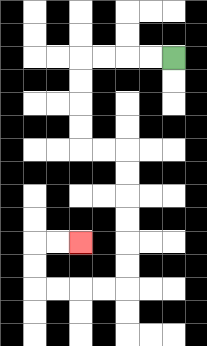{'start': '[7, 2]', 'end': '[3, 10]', 'path_directions': 'L,L,L,L,D,D,D,D,R,R,D,D,D,D,D,D,L,L,L,L,U,U,R,R', 'path_coordinates': '[[7, 2], [6, 2], [5, 2], [4, 2], [3, 2], [3, 3], [3, 4], [3, 5], [3, 6], [4, 6], [5, 6], [5, 7], [5, 8], [5, 9], [5, 10], [5, 11], [5, 12], [4, 12], [3, 12], [2, 12], [1, 12], [1, 11], [1, 10], [2, 10], [3, 10]]'}